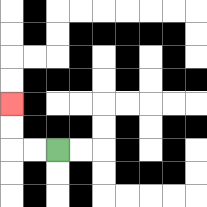{'start': '[2, 6]', 'end': '[0, 4]', 'path_directions': 'L,L,U,U', 'path_coordinates': '[[2, 6], [1, 6], [0, 6], [0, 5], [0, 4]]'}